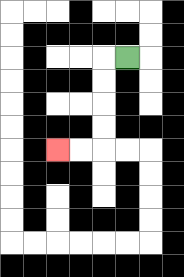{'start': '[5, 2]', 'end': '[2, 6]', 'path_directions': 'L,D,D,D,D,L,L', 'path_coordinates': '[[5, 2], [4, 2], [4, 3], [4, 4], [4, 5], [4, 6], [3, 6], [2, 6]]'}